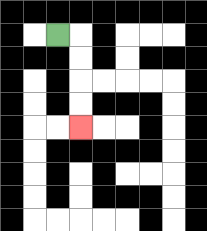{'start': '[2, 1]', 'end': '[3, 5]', 'path_directions': 'R,D,D,D,D', 'path_coordinates': '[[2, 1], [3, 1], [3, 2], [3, 3], [3, 4], [3, 5]]'}